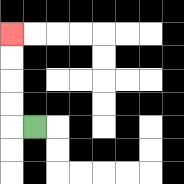{'start': '[1, 5]', 'end': '[0, 1]', 'path_directions': 'L,U,U,U,U', 'path_coordinates': '[[1, 5], [0, 5], [0, 4], [0, 3], [0, 2], [0, 1]]'}